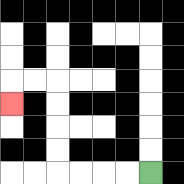{'start': '[6, 7]', 'end': '[0, 4]', 'path_directions': 'L,L,L,L,U,U,U,U,L,L,D', 'path_coordinates': '[[6, 7], [5, 7], [4, 7], [3, 7], [2, 7], [2, 6], [2, 5], [2, 4], [2, 3], [1, 3], [0, 3], [0, 4]]'}